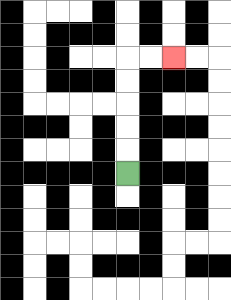{'start': '[5, 7]', 'end': '[7, 2]', 'path_directions': 'U,U,U,U,U,R,R', 'path_coordinates': '[[5, 7], [5, 6], [5, 5], [5, 4], [5, 3], [5, 2], [6, 2], [7, 2]]'}